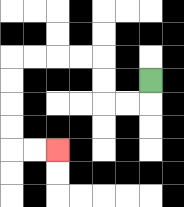{'start': '[6, 3]', 'end': '[2, 6]', 'path_directions': 'D,L,L,U,U,L,L,L,L,D,D,D,D,R,R', 'path_coordinates': '[[6, 3], [6, 4], [5, 4], [4, 4], [4, 3], [4, 2], [3, 2], [2, 2], [1, 2], [0, 2], [0, 3], [0, 4], [0, 5], [0, 6], [1, 6], [2, 6]]'}